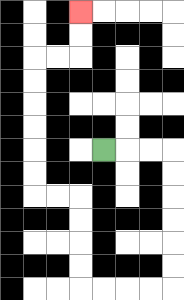{'start': '[4, 6]', 'end': '[3, 0]', 'path_directions': 'R,R,R,D,D,D,D,D,D,L,L,L,L,U,U,U,U,L,L,U,U,U,U,U,U,R,R,U,U', 'path_coordinates': '[[4, 6], [5, 6], [6, 6], [7, 6], [7, 7], [7, 8], [7, 9], [7, 10], [7, 11], [7, 12], [6, 12], [5, 12], [4, 12], [3, 12], [3, 11], [3, 10], [3, 9], [3, 8], [2, 8], [1, 8], [1, 7], [1, 6], [1, 5], [1, 4], [1, 3], [1, 2], [2, 2], [3, 2], [3, 1], [3, 0]]'}